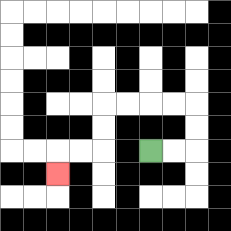{'start': '[6, 6]', 'end': '[2, 7]', 'path_directions': 'R,R,U,U,L,L,L,L,D,D,L,L,D', 'path_coordinates': '[[6, 6], [7, 6], [8, 6], [8, 5], [8, 4], [7, 4], [6, 4], [5, 4], [4, 4], [4, 5], [4, 6], [3, 6], [2, 6], [2, 7]]'}